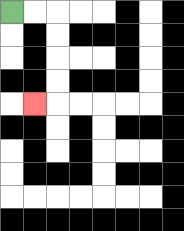{'start': '[0, 0]', 'end': '[1, 4]', 'path_directions': 'R,R,D,D,D,D,L', 'path_coordinates': '[[0, 0], [1, 0], [2, 0], [2, 1], [2, 2], [2, 3], [2, 4], [1, 4]]'}